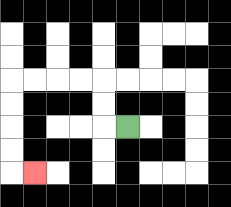{'start': '[5, 5]', 'end': '[1, 7]', 'path_directions': 'L,U,U,L,L,L,L,D,D,D,D,R', 'path_coordinates': '[[5, 5], [4, 5], [4, 4], [4, 3], [3, 3], [2, 3], [1, 3], [0, 3], [0, 4], [0, 5], [0, 6], [0, 7], [1, 7]]'}